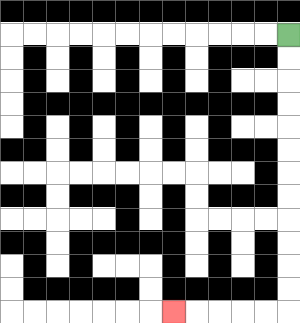{'start': '[12, 1]', 'end': '[7, 13]', 'path_directions': 'D,D,D,D,D,D,D,D,D,D,D,D,L,L,L,L,L', 'path_coordinates': '[[12, 1], [12, 2], [12, 3], [12, 4], [12, 5], [12, 6], [12, 7], [12, 8], [12, 9], [12, 10], [12, 11], [12, 12], [12, 13], [11, 13], [10, 13], [9, 13], [8, 13], [7, 13]]'}